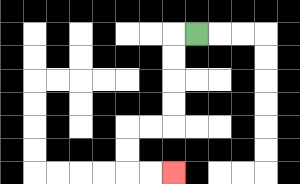{'start': '[8, 1]', 'end': '[7, 7]', 'path_directions': 'L,D,D,D,D,L,L,D,D,R,R', 'path_coordinates': '[[8, 1], [7, 1], [7, 2], [7, 3], [7, 4], [7, 5], [6, 5], [5, 5], [5, 6], [5, 7], [6, 7], [7, 7]]'}